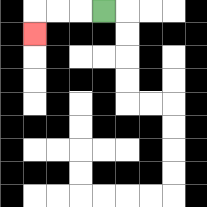{'start': '[4, 0]', 'end': '[1, 1]', 'path_directions': 'L,L,L,D', 'path_coordinates': '[[4, 0], [3, 0], [2, 0], [1, 0], [1, 1]]'}